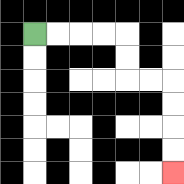{'start': '[1, 1]', 'end': '[7, 7]', 'path_directions': 'R,R,R,R,D,D,R,R,D,D,D,D', 'path_coordinates': '[[1, 1], [2, 1], [3, 1], [4, 1], [5, 1], [5, 2], [5, 3], [6, 3], [7, 3], [7, 4], [7, 5], [7, 6], [7, 7]]'}